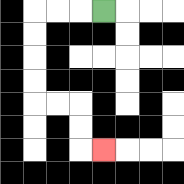{'start': '[4, 0]', 'end': '[4, 6]', 'path_directions': 'L,L,L,D,D,D,D,R,R,D,D,R', 'path_coordinates': '[[4, 0], [3, 0], [2, 0], [1, 0], [1, 1], [1, 2], [1, 3], [1, 4], [2, 4], [3, 4], [3, 5], [3, 6], [4, 6]]'}